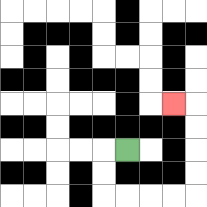{'start': '[5, 6]', 'end': '[7, 4]', 'path_directions': 'L,D,D,R,R,R,R,U,U,U,U,L', 'path_coordinates': '[[5, 6], [4, 6], [4, 7], [4, 8], [5, 8], [6, 8], [7, 8], [8, 8], [8, 7], [8, 6], [8, 5], [8, 4], [7, 4]]'}